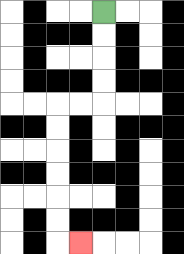{'start': '[4, 0]', 'end': '[3, 10]', 'path_directions': 'D,D,D,D,L,L,D,D,D,D,D,D,R', 'path_coordinates': '[[4, 0], [4, 1], [4, 2], [4, 3], [4, 4], [3, 4], [2, 4], [2, 5], [2, 6], [2, 7], [2, 8], [2, 9], [2, 10], [3, 10]]'}